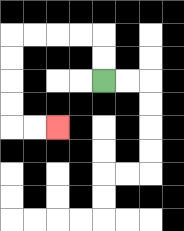{'start': '[4, 3]', 'end': '[2, 5]', 'path_directions': 'U,U,L,L,L,L,D,D,D,D,R,R', 'path_coordinates': '[[4, 3], [4, 2], [4, 1], [3, 1], [2, 1], [1, 1], [0, 1], [0, 2], [0, 3], [0, 4], [0, 5], [1, 5], [2, 5]]'}